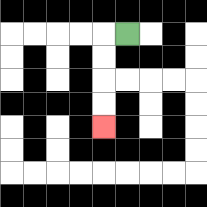{'start': '[5, 1]', 'end': '[4, 5]', 'path_directions': 'L,D,D,D,D', 'path_coordinates': '[[5, 1], [4, 1], [4, 2], [4, 3], [4, 4], [4, 5]]'}